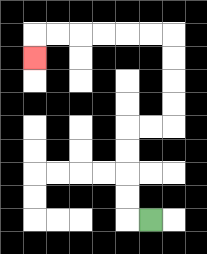{'start': '[6, 9]', 'end': '[1, 2]', 'path_directions': 'L,U,U,U,U,R,R,U,U,U,U,L,L,L,L,L,L,D', 'path_coordinates': '[[6, 9], [5, 9], [5, 8], [5, 7], [5, 6], [5, 5], [6, 5], [7, 5], [7, 4], [7, 3], [7, 2], [7, 1], [6, 1], [5, 1], [4, 1], [3, 1], [2, 1], [1, 1], [1, 2]]'}